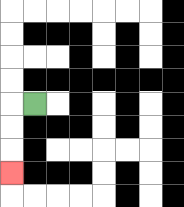{'start': '[1, 4]', 'end': '[0, 7]', 'path_directions': 'L,D,D,D', 'path_coordinates': '[[1, 4], [0, 4], [0, 5], [0, 6], [0, 7]]'}